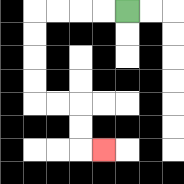{'start': '[5, 0]', 'end': '[4, 6]', 'path_directions': 'L,L,L,L,D,D,D,D,R,R,D,D,R', 'path_coordinates': '[[5, 0], [4, 0], [3, 0], [2, 0], [1, 0], [1, 1], [1, 2], [1, 3], [1, 4], [2, 4], [3, 4], [3, 5], [3, 6], [4, 6]]'}